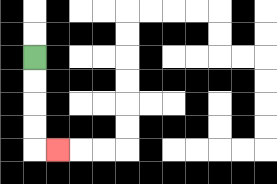{'start': '[1, 2]', 'end': '[2, 6]', 'path_directions': 'D,D,D,D,R', 'path_coordinates': '[[1, 2], [1, 3], [1, 4], [1, 5], [1, 6], [2, 6]]'}